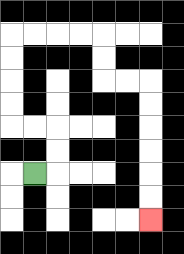{'start': '[1, 7]', 'end': '[6, 9]', 'path_directions': 'R,U,U,L,L,U,U,U,U,R,R,R,R,D,D,R,R,D,D,D,D,D,D', 'path_coordinates': '[[1, 7], [2, 7], [2, 6], [2, 5], [1, 5], [0, 5], [0, 4], [0, 3], [0, 2], [0, 1], [1, 1], [2, 1], [3, 1], [4, 1], [4, 2], [4, 3], [5, 3], [6, 3], [6, 4], [6, 5], [6, 6], [6, 7], [6, 8], [6, 9]]'}